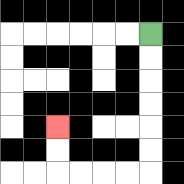{'start': '[6, 1]', 'end': '[2, 5]', 'path_directions': 'D,D,D,D,D,D,L,L,L,L,U,U', 'path_coordinates': '[[6, 1], [6, 2], [6, 3], [6, 4], [6, 5], [6, 6], [6, 7], [5, 7], [4, 7], [3, 7], [2, 7], [2, 6], [2, 5]]'}